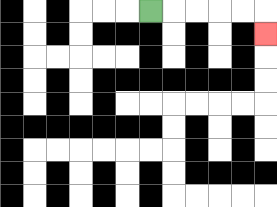{'start': '[6, 0]', 'end': '[11, 1]', 'path_directions': 'R,R,R,R,R,D', 'path_coordinates': '[[6, 0], [7, 0], [8, 0], [9, 0], [10, 0], [11, 0], [11, 1]]'}